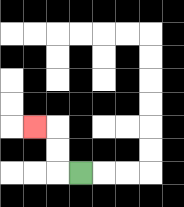{'start': '[3, 7]', 'end': '[1, 5]', 'path_directions': 'L,U,U,L', 'path_coordinates': '[[3, 7], [2, 7], [2, 6], [2, 5], [1, 5]]'}